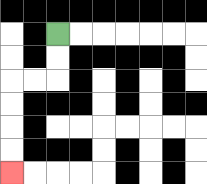{'start': '[2, 1]', 'end': '[0, 7]', 'path_directions': 'D,D,L,L,D,D,D,D', 'path_coordinates': '[[2, 1], [2, 2], [2, 3], [1, 3], [0, 3], [0, 4], [0, 5], [0, 6], [0, 7]]'}